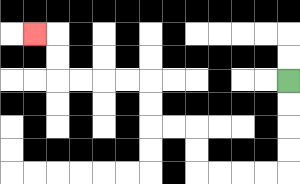{'start': '[12, 3]', 'end': '[1, 1]', 'path_directions': 'D,D,D,D,L,L,L,L,U,U,L,L,U,U,L,L,L,L,U,U,L', 'path_coordinates': '[[12, 3], [12, 4], [12, 5], [12, 6], [12, 7], [11, 7], [10, 7], [9, 7], [8, 7], [8, 6], [8, 5], [7, 5], [6, 5], [6, 4], [6, 3], [5, 3], [4, 3], [3, 3], [2, 3], [2, 2], [2, 1], [1, 1]]'}